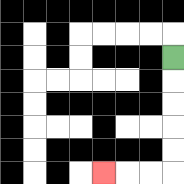{'start': '[7, 2]', 'end': '[4, 7]', 'path_directions': 'D,D,D,D,D,L,L,L', 'path_coordinates': '[[7, 2], [7, 3], [7, 4], [7, 5], [7, 6], [7, 7], [6, 7], [5, 7], [4, 7]]'}